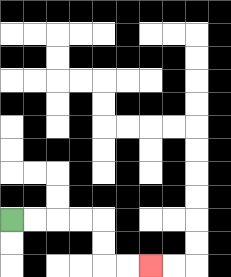{'start': '[0, 9]', 'end': '[6, 11]', 'path_directions': 'R,R,R,R,D,D,R,R', 'path_coordinates': '[[0, 9], [1, 9], [2, 9], [3, 9], [4, 9], [4, 10], [4, 11], [5, 11], [6, 11]]'}